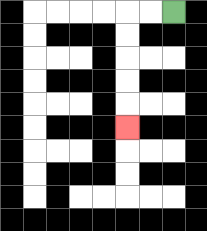{'start': '[7, 0]', 'end': '[5, 5]', 'path_directions': 'L,L,D,D,D,D,D', 'path_coordinates': '[[7, 0], [6, 0], [5, 0], [5, 1], [5, 2], [5, 3], [5, 4], [5, 5]]'}